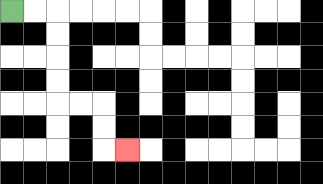{'start': '[0, 0]', 'end': '[5, 6]', 'path_directions': 'R,R,D,D,D,D,R,R,D,D,R', 'path_coordinates': '[[0, 0], [1, 0], [2, 0], [2, 1], [2, 2], [2, 3], [2, 4], [3, 4], [4, 4], [4, 5], [4, 6], [5, 6]]'}